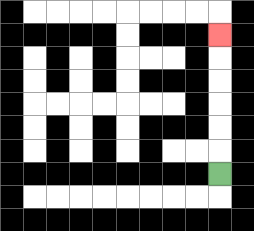{'start': '[9, 7]', 'end': '[9, 1]', 'path_directions': 'U,U,U,U,U,U', 'path_coordinates': '[[9, 7], [9, 6], [9, 5], [9, 4], [9, 3], [9, 2], [9, 1]]'}